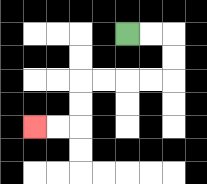{'start': '[5, 1]', 'end': '[1, 5]', 'path_directions': 'R,R,D,D,L,L,L,L,D,D,L,L', 'path_coordinates': '[[5, 1], [6, 1], [7, 1], [7, 2], [7, 3], [6, 3], [5, 3], [4, 3], [3, 3], [3, 4], [3, 5], [2, 5], [1, 5]]'}